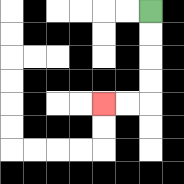{'start': '[6, 0]', 'end': '[4, 4]', 'path_directions': 'D,D,D,D,L,L', 'path_coordinates': '[[6, 0], [6, 1], [6, 2], [6, 3], [6, 4], [5, 4], [4, 4]]'}